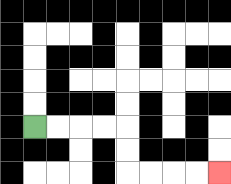{'start': '[1, 5]', 'end': '[9, 7]', 'path_directions': 'R,R,R,R,D,D,R,R,R,R', 'path_coordinates': '[[1, 5], [2, 5], [3, 5], [4, 5], [5, 5], [5, 6], [5, 7], [6, 7], [7, 7], [8, 7], [9, 7]]'}